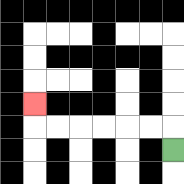{'start': '[7, 6]', 'end': '[1, 4]', 'path_directions': 'U,L,L,L,L,L,L,U', 'path_coordinates': '[[7, 6], [7, 5], [6, 5], [5, 5], [4, 5], [3, 5], [2, 5], [1, 5], [1, 4]]'}